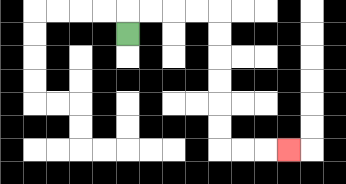{'start': '[5, 1]', 'end': '[12, 6]', 'path_directions': 'U,R,R,R,R,D,D,D,D,D,D,R,R,R', 'path_coordinates': '[[5, 1], [5, 0], [6, 0], [7, 0], [8, 0], [9, 0], [9, 1], [9, 2], [9, 3], [9, 4], [9, 5], [9, 6], [10, 6], [11, 6], [12, 6]]'}